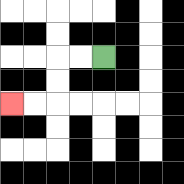{'start': '[4, 2]', 'end': '[0, 4]', 'path_directions': 'L,L,D,D,L,L', 'path_coordinates': '[[4, 2], [3, 2], [2, 2], [2, 3], [2, 4], [1, 4], [0, 4]]'}